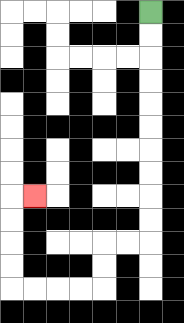{'start': '[6, 0]', 'end': '[1, 8]', 'path_directions': 'D,D,D,D,D,D,D,D,D,D,L,L,D,D,L,L,L,L,U,U,U,U,R', 'path_coordinates': '[[6, 0], [6, 1], [6, 2], [6, 3], [6, 4], [6, 5], [6, 6], [6, 7], [6, 8], [6, 9], [6, 10], [5, 10], [4, 10], [4, 11], [4, 12], [3, 12], [2, 12], [1, 12], [0, 12], [0, 11], [0, 10], [0, 9], [0, 8], [1, 8]]'}